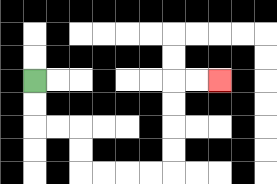{'start': '[1, 3]', 'end': '[9, 3]', 'path_directions': 'D,D,R,R,D,D,R,R,R,R,U,U,U,U,R,R', 'path_coordinates': '[[1, 3], [1, 4], [1, 5], [2, 5], [3, 5], [3, 6], [3, 7], [4, 7], [5, 7], [6, 7], [7, 7], [7, 6], [7, 5], [7, 4], [7, 3], [8, 3], [9, 3]]'}